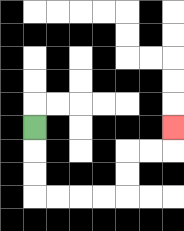{'start': '[1, 5]', 'end': '[7, 5]', 'path_directions': 'D,D,D,R,R,R,R,U,U,R,R,U', 'path_coordinates': '[[1, 5], [1, 6], [1, 7], [1, 8], [2, 8], [3, 8], [4, 8], [5, 8], [5, 7], [5, 6], [6, 6], [7, 6], [7, 5]]'}